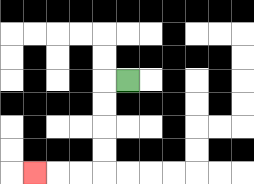{'start': '[5, 3]', 'end': '[1, 7]', 'path_directions': 'L,D,D,D,D,L,L,L', 'path_coordinates': '[[5, 3], [4, 3], [4, 4], [4, 5], [4, 6], [4, 7], [3, 7], [2, 7], [1, 7]]'}